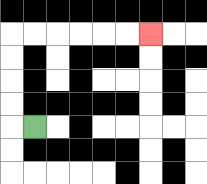{'start': '[1, 5]', 'end': '[6, 1]', 'path_directions': 'L,U,U,U,U,R,R,R,R,R,R', 'path_coordinates': '[[1, 5], [0, 5], [0, 4], [0, 3], [0, 2], [0, 1], [1, 1], [2, 1], [3, 1], [4, 1], [5, 1], [6, 1]]'}